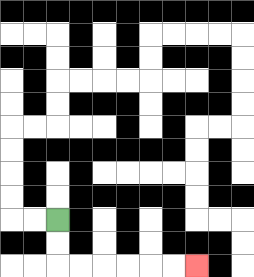{'start': '[2, 9]', 'end': '[8, 11]', 'path_directions': 'D,D,R,R,R,R,R,R', 'path_coordinates': '[[2, 9], [2, 10], [2, 11], [3, 11], [4, 11], [5, 11], [6, 11], [7, 11], [8, 11]]'}